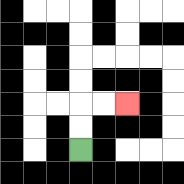{'start': '[3, 6]', 'end': '[5, 4]', 'path_directions': 'U,U,R,R', 'path_coordinates': '[[3, 6], [3, 5], [3, 4], [4, 4], [5, 4]]'}